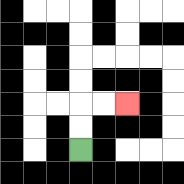{'start': '[3, 6]', 'end': '[5, 4]', 'path_directions': 'U,U,R,R', 'path_coordinates': '[[3, 6], [3, 5], [3, 4], [4, 4], [5, 4]]'}